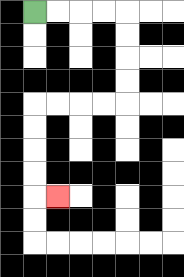{'start': '[1, 0]', 'end': '[2, 8]', 'path_directions': 'R,R,R,R,D,D,D,D,L,L,L,L,D,D,D,D,R', 'path_coordinates': '[[1, 0], [2, 0], [3, 0], [4, 0], [5, 0], [5, 1], [5, 2], [5, 3], [5, 4], [4, 4], [3, 4], [2, 4], [1, 4], [1, 5], [1, 6], [1, 7], [1, 8], [2, 8]]'}